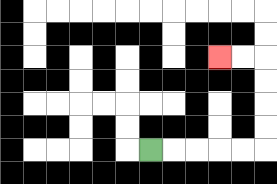{'start': '[6, 6]', 'end': '[9, 2]', 'path_directions': 'R,R,R,R,R,U,U,U,U,L,L', 'path_coordinates': '[[6, 6], [7, 6], [8, 6], [9, 6], [10, 6], [11, 6], [11, 5], [11, 4], [11, 3], [11, 2], [10, 2], [9, 2]]'}